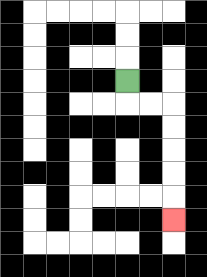{'start': '[5, 3]', 'end': '[7, 9]', 'path_directions': 'D,R,R,D,D,D,D,D', 'path_coordinates': '[[5, 3], [5, 4], [6, 4], [7, 4], [7, 5], [7, 6], [7, 7], [7, 8], [7, 9]]'}